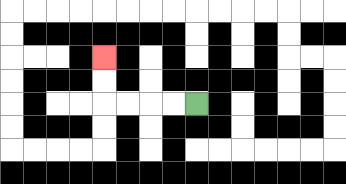{'start': '[8, 4]', 'end': '[4, 2]', 'path_directions': 'L,L,L,L,U,U', 'path_coordinates': '[[8, 4], [7, 4], [6, 4], [5, 4], [4, 4], [4, 3], [4, 2]]'}